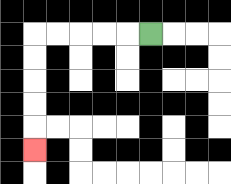{'start': '[6, 1]', 'end': '[1, 6]', 'path_directions': 'L,L,L,L,L,D,D,D,D,D', 'path_coordinates': '[[6, 1], [5, 1], [4, 1], [3, 1], [2, 1], [1, 1], [1, 2], [1, 3], [1, 4], [1, 5], [1, 6]]'}